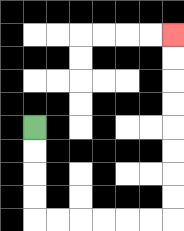{'start': '[1, 5]', 'end': '[7, 1]', 'path_directions': 'D,D,D,D,R,R,R,R,R,R,U,U,U,U,U,U,U,U', 'path_coordinates': '[[1, 5], [1, 6], [1, 7], [1, 8], [1, 9], [2, 9], [3, 9], [4, 9], [5, 9], [6, 9], [7, 9], [7, 8], [7, 7], [7, 6], [7, 5], [7, 4], [7, 3], [7, 2], [7, 1]]'}